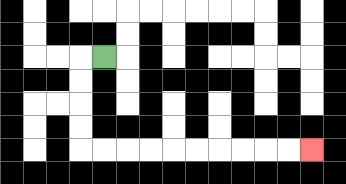{'start': '[4, 2]', 'end': '[13, 6]', 'path_directions': 'L,D,D,D,D,R,R,R,R,R,R,R,R,R,R', 'path_coordinates': '[[4, 2], [3, 2], [3, 3], [3, 4], [3, 5], [3, 6], [4, 6], [5, 6], [6, 6], [7, 6], [8, 6], [9, 6], [10, 6], [11, 6], [12, 6], [13, 6]]'}